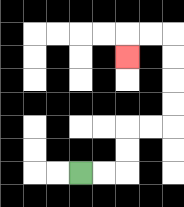{'start': '[3, 7]', 'end': '[5, 2]', 'path_directions': 'R,R,U,U,R,R,U,U,U,U,L,L,D', 'path_coordinates': '[[3, 7], [4, 7], [5, 7], [5, 6], [5, 5], [6, 5], [7, 5], [7, 4], [7, 3], [7, 2], [7, 1], [6, 1], [5, 1], [5, 2]]'}